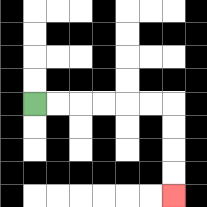{'start': '[1, 4]', 'end': '[7, 8]', 'path_directions': 'R,R,R,R,R,R,D,D,D,D', 'path_coordinates': '[[1, 4], [2, 4], [3, 4], [4, 4], [5, 4], [6, 4], [7, 4], [7, 5], [7, 6], [7, 7], [7, 8]]'}